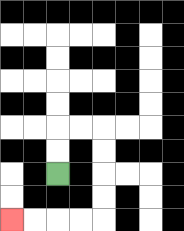{'start': '[2, 7]', 'end': '[0, 9]', 'path_directions': 'U,U,R,R,D,D,D,D,L,L,L,L', 'path_coordinates': '[[2, 7], [2, 6], [2, 5], [3, 5], [4, 5], [4, 6], [4, 7], [4, 8], [4, 9], [3, 9], [2, 9], [1, 9], [0, 9]]'}